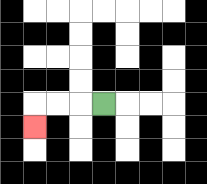{'start': '[4, 4]', 'end': '[1, 5]', 'path_directions': 'L,L,L,D', 'path_coordinates': '[[4, 4], [3, 4], [2, 4], [1, 4], [1, 5]]'}